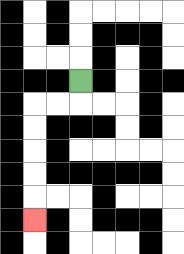{'start': '[3, 3]', 'end': '[1, 9]', 'path_directions': 'D,L,L,D,D,D,D,D', 'path_coordinates': '[[3, 3], [3, 4], [2, 4], [1, 4], [1, 5], [1, 6], [1, 7], [1, 8], [1, 9]]'}